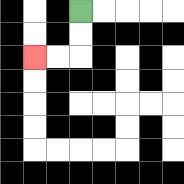{'start': '[3, 0]', 'end': '[1, 2]', 'path_directions': 'D,D,L,L', 'path_coordinates': '[[3, 0], [3, 1], [3, 2], [2, 2], [1, 2]]'}